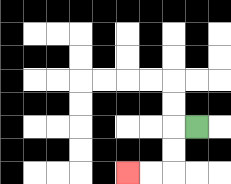{'start': '[8, 5]', 'end': '[5, 7]', 'path_directions': 'L,D,D,L,L', 'path_coordinates': '[[8, 5], [7, 5], [7, 6], [7, 7], [6, 7], [5, 7]]'}